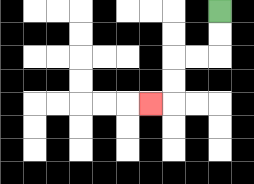{'start': '[9, 0]', 'end': '[6, 4]', 'path_directions': 'D,D,L,L,D,D,L', 'path_coordinates': '[[9, 0], [9, 1], [9, 2], [8, 2], [7, 2], [7, 3], [7, 4], [6, 4]]'}